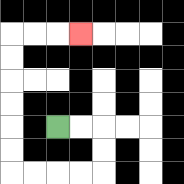{'start': '[2, 5]', 'end': '[3, 1]', 'path_directions': 'R,R,D,D,L,L,L,L,U,U,U,U,U,U,R,R,R', 'path_coordinates': '[[2, 5], [3, 5], [4, 5], [4, 6], [4, 7], [3, 7], [2, 7], [1, 7], [0, 7], [0, 6], [0, 5], [0, 4], [0, 3], [0, 2], [0, 1], [1, 1], [2, 1], [3, 1]]'}